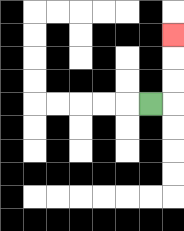{'start': '[6, 4]', 'end': '[7, 1]', 'path_directions': 'R,U,U,U', 'path_coordinates': '[[6, 4], [7, 4], [7, 3], [7, 2], [7, 1]]'}